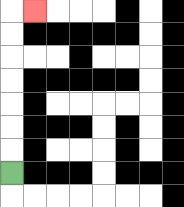{'start': '[0, 7]', 'end': '[1, 0]', 'path_directions': 'U,U,U,U,U,U,U,R', 'path_coordinates': '[[0, 7], [0, 6], [0, 5], [0, 4], [0, 3], [0, 2], [0, 1], [0, 0], [1, 0]]'}